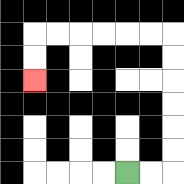{'start': '[5, 7]', 'end': '[1, 3]', 'path_directions': 'R,R,U,U,U,U,U,U,L,L,L,L,L,L,D,D', 'path_coordinates': '[[5, 7], [6, 7], [7, 7], [7, 6], [7, 5], [7, 4], [7, 3], [7, 2], [7, 1], [6, 1], [5, 1], [4, 1], [3, 1], [2, 1], [1, 1], [1, 2], [1, 3]]'}